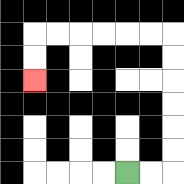{'start': '[5, 7]', 'end': '[1, 3]', 'path_directions': 'R,R,U,U,U,U,U,U,L,L,L,L,L,L,D,D', 'path_coordinates': '[[5, 7], [6, 7], [7, 7], [7, 6], [7, 5], [7, 4], [7, 3], [7, 2], [7, 1], [6, 1], [5, 1], [4, 1], [3, 1], [2, 1], [1, 1], [1, 2], [1, 3]]'}